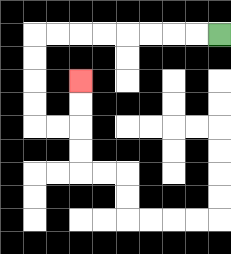{'start': '[9, 1]', 'end': '[3, 3]', 'path_directions': 'L,L,L,L,L,L,L,L,D,D,D,D,R,R,U,U', 'path_coordinates': '[[9, 1], [8, 1], [7, 1], [6, 1], [5, 1], [4, 1], [3, 1], [2, 1], [1, 1], [1, 2], [1, 3], [1, 4], [1, 5], [2, 5], [3, 5], [3, 4], [3, 3]]'}